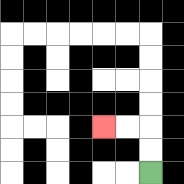{'start': '[6, 7]', 'end': '[4, 5]', 'path_directions': 'U,U,L,L', 'path_coordinates': '[[6, 7], [6, 6], [6, 5], [5, 5], [4, 5]]'}